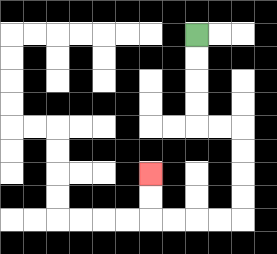{'start': '[8, 1]', 'end': '[6, 7]', 'path_directions': 'D,D,D,D,R,R,D,D,D,D,L,L,L,L,U,U', 'path_coordinates': '[[8, 1], [8, 2], [8, 3], [8, 4], [8, 5], [9, 5], [10, 5], [10, 6], [10, 7], [10, 8], [10, 9], [9, 9], [8, 9], [7, 9], [6, 9], [6, 8], [6, 7]]'}